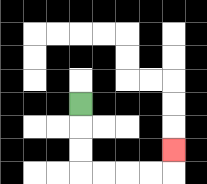{'start': '[3, 4]', 'end': '[7, 6]', 'path_directions': 'D,D,D,R,R,R,R,U', 'path_coordinates': '[[3, 4], [3, 5], [3, 6], [3, 7], [4, 7], [5, 7], [6, 7], [7, 7], [7, 6]]'}